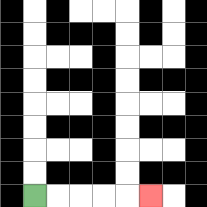{'start': '[1, 8]', 'end': '[6, 8]', 'path_directions': 'R,R,R,R,R', 'path_coordinates': '[[1, 8], [2, 8], [3, 8], [4, 8], [5, 8], [6, 8]]'}